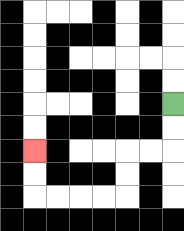{'start': '[7, 4]', 'end': '[1, 6]', 'path_directions': 'D,D,L,L,D,D,L,L,L,L,U,U', 'path_coordinates': '[[7, 4], [7, 5], [7, 6], [6, 6], [5, 6], [5, 7], [5, 8], [4, 8], [3, 8], [2, 8], [1, 8], [1, 7], [1, 6]]'}